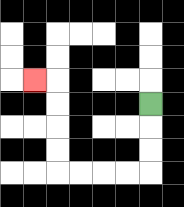{'start': '[6, 4]', 'end': '[1, 3]', 'path_directions': 'D,D,D,L,L,L,L,U,U,U,U,L', 'path_coordinates': '[[6, 4], [6, 5], [6, 6], [6, 7], [5, 7], [4, 7], [3, 7], [2, 7], [2, 6], [2, 5], [2, 4], [2, 3], [1, 3]]'}